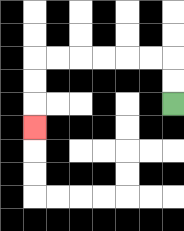{'start': '[7, 4]', 'end': '[1, 5]', 'path_directions': 'U,U,L,L,L,L,L,L,D,D,D', 'path_coordinates': '[[7, 4], [7, 3], [7, 2], [6, 2], [5, 2], [4, 2], [3, 2], [2, 2], [1, 2], [1, 3], [1, 4], [1, 5]]'}